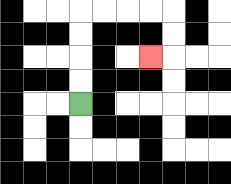{'start': '[3, 4]', 'end': '[6, 2]', 'path_directions': 'U,U,U,U,R,R,R,R,D,D,L', 'path_coordinates': '[[3, 4], [3, 3], [3, 2], [3, 1], [3, 0], [4, 0], [5, 0], [6, 0], [7, 0], [7, 1], [7, 2], [6, 2]]'}